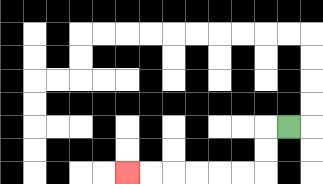{'start': '[12, 5]', 'end': '[5, 7]', 'path_directions': 'L,D,D,L,L,L,L,L,L', 'path_coordinates': '[[12, 5], [11, 5], [11, 6], [11, 7], [10, 7], [9, 7], [8, 7], [7, 7], [6, 7], [5, 7]]'}